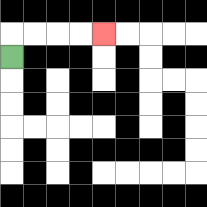{'start': '[0, 2]', 'end': '[4, 1]', 'path_directions': 'U,R,R,R,R', 'path_coordinates': '[[0, 2], [0, 1], [1, 1], [2, 1], [3, 1], [4, 1]]'}